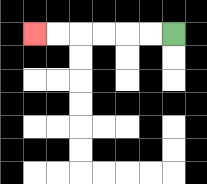{'start': '[7, 1]', 'end': '[1, 1]', 'path_directions': 'L,L,L,L,L,L', 'path_coordinates': '[[7, 1], [6, 1], [5, 1], [4, 1], [3, 1], [2, 1], [1, 1]]'}